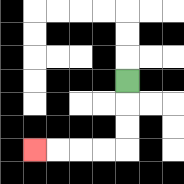{'start': '[5, 3]', 'end': '[1, 6]', 'path_directions': 'D,D,D,L,L,L,L', 'path_coordinates': '[[5, 3], [5, 4], [5, 5], [5, 6], [4, 6], [3, 6], [2, 6], [1, 6]]'}